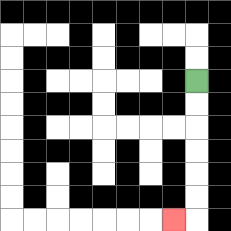{'start': '[8, 3]', 'end': '[7, 9]', 'path_directions': 'D,D,D,D,D,D,L', 'path_coordinates': '[[8, 3], [8, 4], [8, 5], [8, 6], [8, 7], [8, 8], [8, 9], [7, 9]]'}